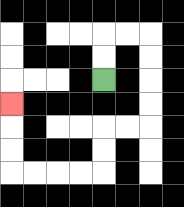{'start': '[4, 3]', 'end': '[0, 4]', 'path_directions': 'U,U,R,R,D,D,D,D,L,L,D,D,L,L,L,L,U,U,U', 'path_coordinates': '[[4, 3], [4, 2], [4, 1], [5, 1], [6, 1], [6, 2], [6, 3], [6, 4], [6, 5], [5, 5], [4, 5], [4, 6], [4, 7], [3, 7], [2, 7], [1, 7], [0, 7], [0, 6], [0, 5], [0, 4]]'}